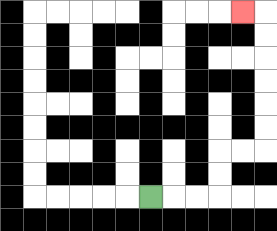{'start': '[6, 8]', 'end': '[10, 0]', 'path_directions': 'R,R,R,U,U,R,R,U,U,U,U,U,U,L', 'path_coordinates': '[[6, 8], [7, 8], [8, 8], [9, 8], [9, 7], [9, 6], [10, 6], [11, 6], [11, 5], [11, 4], [11, 3], [11, 2], [11, 1], [11, 0], [10, 0]]'}